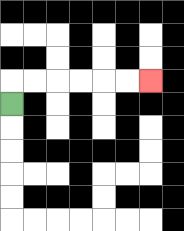{'start': '[0, 4]', 'end': '[6, 3]', 'path_directions': 'U,R,R,R,R,R,R', 'path_coordinates': '[[0, 4], [0, 3], [1, 3], [2, 3], [3, 3], [4, 3], [5, 3], [6, 3]]'}